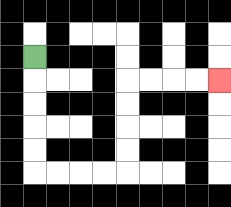{'start': '[1, 2]', 'end': '[9, 3]', 'path_directions': 'D,D,D,D,D,R,R,R,R,U,U,U,U,R,R,R,R', 'path_coordinates': '[[1, 2], [1, 3], [1, 4], [1, 5], [1, 6], [1, 7], [2, 7], [3, 7], [4, 7], [5, 7], [5, 6], [5, 5], [5, 4], [5, 3], [6, 3], [7, 3], [8, 3], [9, 3]]'}